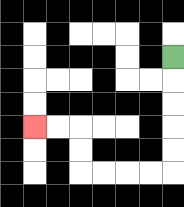{'start': '[7, 2]', 'end': '[1, 5]', 'path_directions': 'D,D,D,D,D,L,L,L,L,U,U,L,L', 'path_coordinates': '[[7, 2], [7, 3], [7, 4], [7, 5], [7, 6], [7, 7], [6, 7], [5, 7], [4, 7], [3, 7], [3, 6], [3, 5], [2, 5], [1, 5]]'}